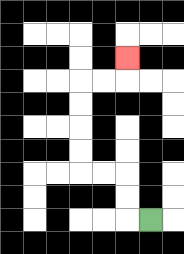{'start': '[6, 9]', 'end': '[5, 2]', 'path_directions': 'L,U,U,L,L,U,U,U,U,R,R,U', 'path_coordinates': '[[6, 9], [5, 9], [5, 8], [5, 7], [4, 7], [3, 7], [3, 6], [3, 5], [3, 4], [3, 3], [4, 3], [5, 3], [5, 2]]'}